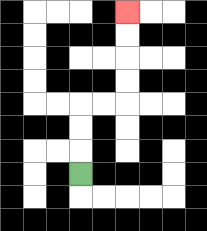{'start': '[3, 7]', 'end': '[5, 0]', 'path_directions': 'U,U,U,R,R,U,U,U,U', 'path_coordinates': '[[3, 7], [3, 6], [3, 5], [3, 4], [4, 4], [5, 4], [5, 3], [5, 2], [5, 1], [5, 0]]'}